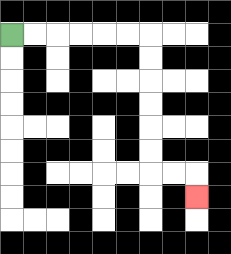{'start': '[0, 1]', 'end': '[8, 8]', 'path_directions': 'R,R,R,R,R,R,D,D,D,D,D,D,R,R,D', 'path_coordinates': '[[0, 1], [1, 1], [2, 1], [3, 1], [4, 1], [5, 1], [6, 1], [6, 2], [6, 3], [6, 4], [6, 5], [6, 6], [6, 7], [7, 7], [8, 7], [8, 8]]'}